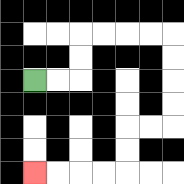{'start': '[1, 3]', 'end': '[1, 7]', 'path_directions': 'R,R,U,U,R,R,R,R,D,D,D,D,L,L,D,D,L,L,L,L', 'path_coordinates': '[[1, 3], [2, 3], [3, 3], [3, 2], [3, 1], [4, 1], [5, 1], [6, 1], [7, 1], [7, 2], [7, 3], [7, 4], [7, 5], [6, 5], [5, 5], [5, 6], [5, 7], [4, 7], [3, 7], [2, 7], [1, 7]]'}